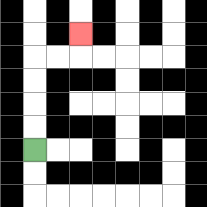{'start': '[1, 6]', 'end': '[3, 1]', 'path_directions': 'U,U,U,U,R,R,U', 'path_coordinates': '[[1, 6], [1, 5], [1, 4], [1, 3], [1, 2], [2, 2], [3, 2], [3, 1]]'}